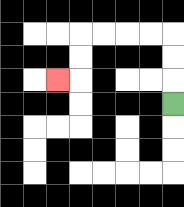{'start': '[7, 4]', 'end': '[2, 3]', 'path_directions': 'U,U,U,L,L,L,L,D,D,L', 'path_coordinates': '[[7, 4], [7, 3], [7, 2], [7, 1], [6, 1], [5, 1], [4, 1], [3, 1], [3, 2], [3, 3], [2, 3]]'}